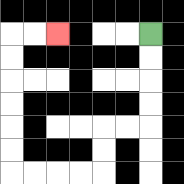{'start': '[6, 1]', 'end': '[2, 1]', 'path_directions': 'D,D,D,D,L,L,D,D,L,L,L,L,U,U,U,U,U,U,R,R', 'path_coordinates': '[[6, 1], [6, 2], [6, 3], [6, 4], [6, 5], [5, 5], [4, 5], [4, 6], [4, 7], [3, 7], [2, 7], [1, 7], [0, 7], [0, 6], [0, 5], [0, 4], [0, 3], [0, 2], [0, 1], [1, 1], [2, 1]]'}